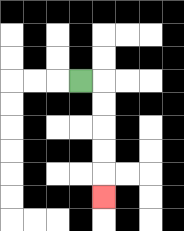{'start': '[3, 3]', 'end': '[4, 8]', 'path_directions': 'R,D,D,D,D,D', 'path_coordinates': '[[3, 3], [4, 3], [4, 4], [4, 5], [4, 6], [4, 7], [4, 8]]'}